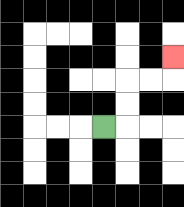{'start': '[4, 5]', 'end': '[7, 2]', 'path_directions': 'R,U,U,R,R,U', 'path_coordinates': '[[4, 5], [5, 5], [5, 4], [5, 3], [6, 3], [7, 3], [7, 2]]'}